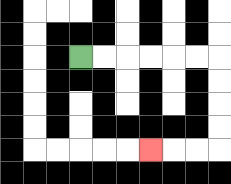{'start': '[3, 2]', 'end': '[6, 6]', 'path_directions': 'R,R,R,R,R,R,D,D,D,D,L,L,L', 'path_coordinates': '[[3, 2], [4, 2], [5, 2], [6, 2], [7, 2], [8, 2], [9, 2], [9, 3], [9, 4], [9, 5], [9, 6], [8, 6], [7, 6], [6, 6]]'}